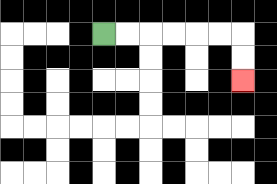{'start': '[4, 1]', 'end': '[10, 3]', 'path_directions': 'R,R,R,R,R,R,D,D', 'path_coordinates': '[[4, 1], [5, 1], [6, 1], [7, 1], [8, 1], [9, 1], [10, 1], [10, 2], [10, 3]]'}